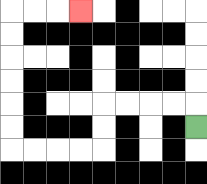{'start': '[8, 5]', 'end': '[3, 0]', 'path_directions': 'U,L,L,L,L,D,D,L,L,L,L,U,U,U,U,U,U,R,R,R', 'path_coordinates': '[[8, 5], [8, 4], [7, 4], [6, 4], [5, 4], [4, 4], [4, 5], [4, 6], [3, 6], [2, 6], [1, 6], [0, 6], [0, 5], [0, 4], [0, 3], [0, 2], [0, 1], [0, 0], [1, 0], [2, 0], [3, 0]]'}